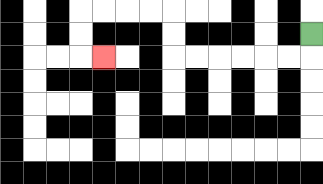{'start': '[13, 1]', 'end': '[4, 2]', 'path_directions': 'D,L,L,L,L,L,L,U,U,L,L,L,L,D,D,R', 'path_coordinates': '[[13, 1], [13, 2], [12, 2], [11, 2], [10, 2], [9, 2], [8, 2], [7, 2], [7, 1], [7, 0], [6, 0], [5, 0], [4, 0], [3, 0], [3, 1], [3, 2], [4, 2]]'}